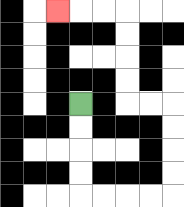{'start': '[3, 4]', 'end': '[2, 0]', 'path_directions': 'D,D,D,D,R,R,R,R,U,U,U,U,L,L,U,U,U,U,L,L,L', 'path_coordinates': '[[3, 4], [3, 5], [3, 6], [3, 7], [3, 8], [4, 8], [5, 8], [6, 8], [7, 8], [7, 7], [7, 6], [7, 5], [7, 4], [6, 4], [5, 4], [5, 3], [5, 2], [5, 1], [5, 0], [4, 0], [3, 0], [2, 0]]'}